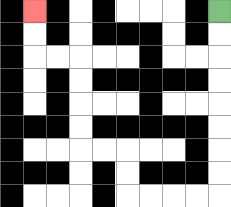{'start': '[9, 0]', 'end': '[1, 0]', 'path_directions': 'D,D,D,D,D,D,D,D,L,L,L,L,U,U,L,L,U,U,U,U,L,L,U,U', 'path_coordinates': '[[9, 0], [9, 1], [9, 2], [9, 3], [9, 4], [9, 5], [9, 6], [9, 7], [9, 8], [8, 8], [7, 8], [6, 8], [5, 8], [5, 7], [5, 6], [4, 6], [3, 6], [3, 5], [3, 4], [3, 3], [3, 2], [2, 2], [1, 2], [1, 1], [1, 0]]'}